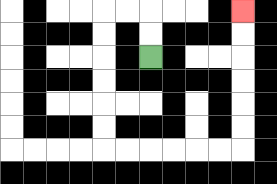{'start': '[6, 2]', 'end': '[10, 0]', 'path_directions': 'U,U,L,L,D,D,D,D,D,D,R,R,R,R,R,R,U,U,U,U,U,U', 'path_coordinates': '[[6, 2], [6, 1], [6, 0], [5, 0], [4, 0], [4, 1], [4, 2], [4, 3], [4, 4], [4, 5], [4, 6], [5, 6], [6, 6], [7, 6], [8, 6], [9, 6], [10, 6], [10, 5], [10, 4], [10, 3], [10, 2], [10, 1], [10, 0]]'}